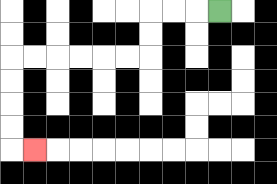{'start': '[9, 0]', 'end': '[1, 6]', 'path_directions': 'L,L,L,D,D,L,L,L,L,L,L,D,D,D,D,R', 'path_coordinates': '[[9, 0], [8, 0], [7, 0], [6, 0], [6, 1], [6, 2], [5, 2], [4, 2], [3, 2], [2, 2], [1, 2], [0, 2], [0, 3], [0, 4], [0, 5], [0, 6], [1, 6]]'}